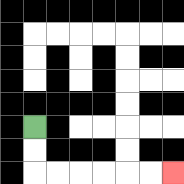{'start': '[1, 5]', 'end': '[7, 7]', 'path_directions': 'D,D,R,R,R,R,R,R', 'path_coordinates': '[[1, 5], [1, 6], [1, 7], [2, 7], [3, 7], [4, 7], [5, 7], [6, 7], [7, 7]]'}